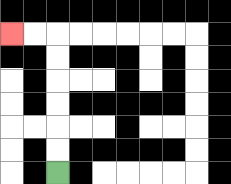{'start': '[2, 7]', 'end': '[0, 1]', 'path_directions': 'U,U,U,U,U,U,L,L', 'path_coordinates': '[[2, 7], [2, 6], [2, 5], [2, 4], [2, 3], [2, 2], [2, 1], [1, 1], [0, 1]]'}